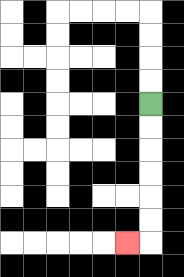{'start': '[6, 4]', 'end': '[5, 10]', 'path_directions': 'D,D,D,D,D,D,L', 'path_coordinates': '[[6, 4], [6, 5], [6, 6], [6, 7], [6, 8], [6, 9], [6, 10], [5, 10]]'}